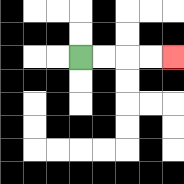{'start': '[3, 2]', 'end': '[7, 2]', 'path_directions': 'R,R,R,R', 'path_coordinates': '[[3, 2], [4, 2], [5, 2], [6, 2], [7, 2]]'}